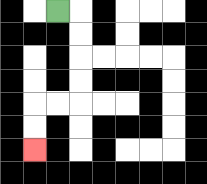{'start': '[2, 0]', 'end': '[1, 6]', 'path_directions': 'R,D,D,D,D,L,L,D,D', 'path_coordinates': '[[2, 0], [3, 0], [3, 1], [3, 2], [3, 3], [3, 4], [2, 4], [1, 4], [1, 5], [1, 6]]'}